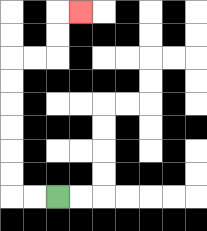{'start': '[2, 8]', 'end': '[3, 0]', 'path_directions': 'L,L,U,U,U,U,U,U,R,R,U,U,R', 'path_coordinates': '[[2, 8], [1, 8], [0, 8], [0, 7], [0, 6], [0, 5], [0, 4], [0, 3], [0, 2], [1, 2], [2, 2], [2, 1], [2, 0], [3, 0]]'}